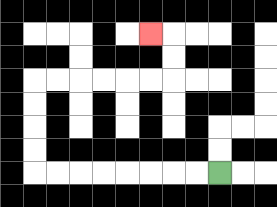{'start': '[9, 7]', 'end': '[6, 1]', 'path_directions': 'L,L,L,L,L,L,L,L,U,U,U,U,R,R,R,R,R,R,U,U,L', 'path_coordinates': '[[9, 7], [8, 7], [7, 7], [6, 7], [5, 7], [4, 7], [3, 7], [2, 7], [1, 7], [1, 6], [1, 5], [1, 4], [1, 3], [2, 3], [3, 3], [4, 3], [5, 3], [6, 3], [7, 3], [7, 2], [7, 1], [6, 1]]'}